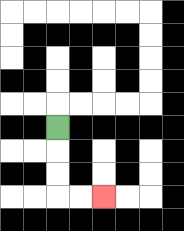{'start': '[2, 5]', 'end': '[4, 8]', 'path_directions': 'D,D,D,R,R', 'path_coordinates': '[[2, 5], [2, 6], [2, 7], [2, 8], [3, 8], [4, 8]]'}